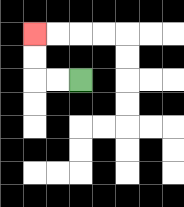{'start': '[3, 3]', 'end': '[1, 1]', 'path_directions': 'L,L,U,U', 'path_coordinates': '[[3, 3], [2, 3], [1, 3], [1, 2], [1, 1]]'}